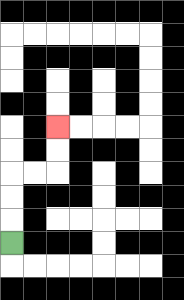{'start': '[0, 10]', 'end': '[2, 5]', 'path_directions': 'U,U,U,R,R,U,U', 'path_coordinates': '[[0, 10], [0, 9], [0, 8], [0, 7], [1, 7], [2, 7], [2, 6], [2, 5]]'}